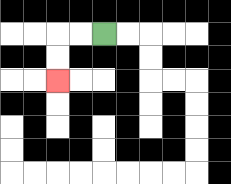{'start': '[4, 1]', 'end': '[2, 3]', 'path_directions': 'L,L,D,D', 'path_coordinates': '[[4, 1], [3, 1], [2, 1], [2, 2], [2, 3]]'}